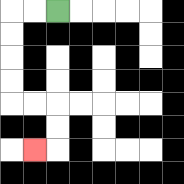{'start': '[2, 0]', 'end': '[1, 6]', 'path_directions': 'L,L,D,D,D,D,R,R,D,D,L', 'path_coordinates': '[[2, 0], [1, 0], [0, 0], [0, 1], [0, 2], [0, 3], [0, 4], [1, 4], [2, 4], [2, 5], [2, 6], [1, 6]]'}